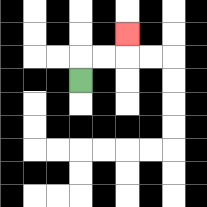{'start': '[3, 3]', 'end': '[5, 1]', 'path_directions': 'U,R,R,U', 'path_coordinates': '[[3, 3], [3, 2], [4, 2], [5, 2], [5, 1]]'}